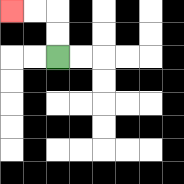{'start': '[2, 2]', 'end': '[0, 0]', 'path_directions': 'U,U,L,L', 'path_coordinates': '[[2, 2], [2, 1], [2, 0], [1, 0], [0, 0]]'}